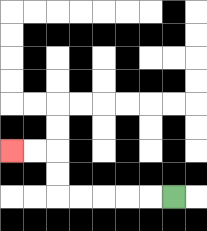{'start': '[7, 8]', 'end': '[0, 6]', 'path_directions': 'L,L,L,L,L,U,U,L,L', 'path_coordinates': '[[7, 8], [6, 8], [5, 8], [4, 8], [3, 8], [2, 8], [2, 7], [2, 6], [1, 6], [0, 6]]'}